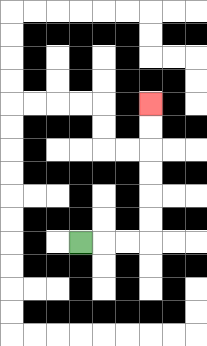{'start': '[3, 10]', 'end': '[6, 4]', 'path_directions': 'R,R,R,U,U,U,U,U,U', 'path_coordinates': '[[3, 10], [4, 10], [5, 10], [6, 10], [6, 9], [6, 8], [6, 7], [6, 6], [6, 5], [6, 4]]'}